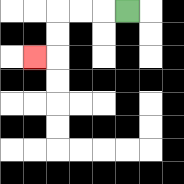{'start': '[5, 0]', 'end': '[1, 2]', 'path_directions': 'L,L,L,D,D,L', 'path_coordinates': '[[5, 0], [4, 0], [3, 0], [2, 0], [2, 1], [2, 2], [1, 2]]'}